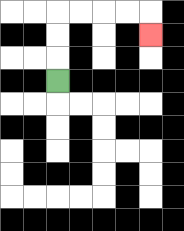{'start': '[2, 3]', 'end': '[6, 1]', 'path_directions': 'U,U,U,R,R,R,R,D', 'path_coordinates': '[[2, 3], [2, 2], [2, 1], [2, 0], [3, 0], [4, 0], [5, 0], [6, 0], [6, 1]]'}